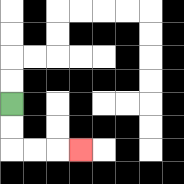{'start': '[0, 4]', 'end': '[3, 6]', 'path_directions': 'D,D,R,R,R', 'path_coordinates': '[[0, 4], [0, 5], [0, 6], [1, 6], [2, 6], [3, 6]]'}